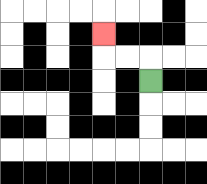{'start': '[6, 3]', 'end': '[4, 1]', 'path_directions': 'U,L,L,U', 'path_coordinates': '[[6, 3], [6, 2], [5, 2], [4, 2], [4, 1]]'}